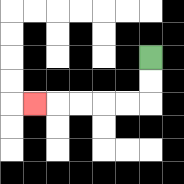{'start': '[6, 2]', 'end': '[1, 4]', 'path_directions': 'D,D,L,L,L,L,L', 'path_coordinates': '[[6, 2], [6, 3], [6, 4], [5, 4], [4, 4], [3, 4], [2, 4], [1, 4]]'}